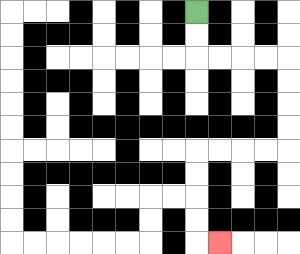{'start': '[8, 0]', 'end': '[9, 10]', 'path_directions': 'D,D,R,R,R,R,D,D,D,D,L,L,L,L,D,D,D,D,R', 'path_coordinates': '[[8, 0], [8, 1], [8, 2], [9, 2], [10, 2], [11, 2], [12, 2], [12, 3], [12, 4], [12, 5], [12, 6], [11, 6], [10, 6], [9, 6], [8, 6], [8, 7], [8, 8], [8, 9], [8, 10], [9, 10]]'}